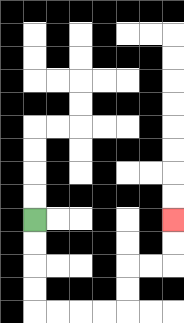{'start': '[1, 9]', 'end': '[7, 9]', 'path_directions': 'D,D,D,D,R,R,R,R,U,U,R,R,U,U', 'path_coordinates': '[[1, 9], [1, 10], [1, 11], [1, 12], [1, 13], [2, 13], [3, 13], [4, 13], [5, 13], [5, 12], [5, 11], [6, 11], [7, 11], [7, 10], [7, 9]]'}